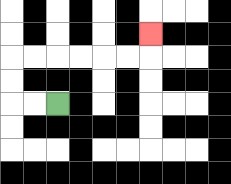{'start': '[2, 4]', 'end': '[6, 1]', 'path_directions': 'L,L,U,U,R,R,R,R,R,R,U', 'path_coordinates': '[[2, 4], [1, 4], [0, 4], [0, 3], [0, 2], [1, 2], [2, 2], [3, 2], [4, 2], [5, 2], [6, 2], [6, 1]]'}